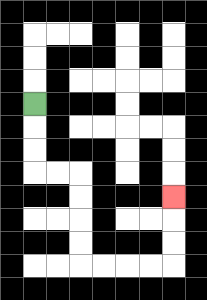{'start': '[1, 4]', 'end': '[7, 8]', 'path_directions': 'D,D,D,R,R,D,D,D,D,R,R,R,R,U,U,U', 'path_coordinates': '[[1, 4], [1, 5], [1, 6], [1, 7], [2, 7], [3, 7], [3, 8], [3, 9], [3, 10], [3, 11], [4, 11], [5, 11], [6, 11], [7, 11], [7, 10], [7, 9], [7, 8]]'}